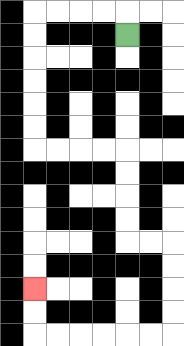{'start': '[5, 1]', 'end': '[1, 12]', 'path_directions': 'U,L,L,L,L,D,D,D,D,D,D,R,R,R,R,D,D,D,D,R,R,D,D,D,D,L,L,L,L,L,L,U,U', 'path_coordinates': '[[5, 1], [5, 0], [4, 0], [3, 0], [2, 0], [1, 0], [1, 1], [1, 2], [1, 3], [1, 4], [1, 5], [1, 6], [2, 6], [3, 6], [4, 6], [5, 6], [5, 7], [5, 8], [5, 9], [5, 10], [6, 10], [7, 10], [7, 11], [7, 12], [7, 13], [7, 14], [6, 14], [5, 14], [4, 14], [3, 14], [2, 14], [1, 14], [1, 13], [1, 12]]'}